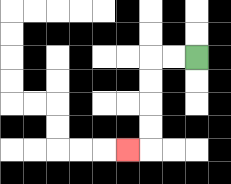{'start': '[8, 2]', 'end': '[5, 6]', 'path_directions': 'L,L,D,D,D,D,L', 'path_coordinates': '[[8, 2], [7, 2], [6, 2], [6, 3], [6, 4], [6, 5], [6, 6], [5, 6]]'}